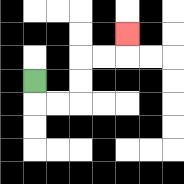{'start': '[1, 3]', 'end': '[5, 1]', 'path_directions': 'D,R,R,U,U,R,R,U', 'path_coordinates': '[[1, 3], [1, 4], [2, 4], [3, 4], [3, 3], [3, 2], [4, 2], [5, 2], [5, 1]]'}